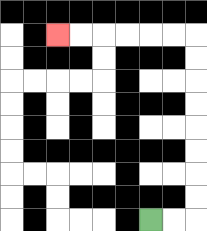{'start': '[6, 9]', 'end': '[2, 1]', 'path_directions': 'R,R,U,U,U,U,U,U,U,U,L,L,L,L,L,L', 'path_coordinates': '[[6, 9], [7, 9], [8, 9], [8, 8], [8, 7], [8, 6], [8, 5], [8, 4], [8, 3], [8, 2], [8, 1], [7, 1], [6, 1], [5, 1], [4, 1], [3, 1], [2, 1]]'}